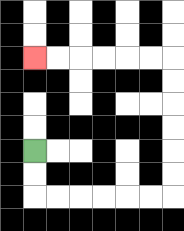{'start': '[1, 6]', 'end': '[1, 2]', 'path_directions': 'D,D,R,R,R,R,R,R,U,U,U,U,U,U,L,L,L,L,L,L', 'path_coordinates': '[[1, 6], [1, 7], [1, 8], [2, 8], [3, 8], [4, 8], [5, 8], [6, 8], [7, 8], [7, 7], [7, 6], [7, 5], [7, 4], [7, 3], [7, 2], [6, 2], [5, 2], [4, 2], [3, 2], [2, 2], [1, 2]]'}